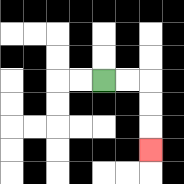{'start': '[4, 3]', 'end': '[6, 6]', 'path_directions': 'R,R,D,D,D', 'path_coordinates': '[[4, 3], [5, 3], [6, 3], [6, 4], [6, 5], [6, 6]]'}